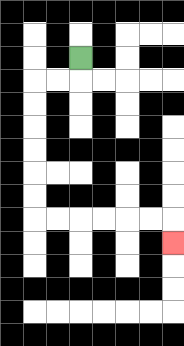{'start': '[3, 2]', 'end': '[7, 10]', 'path_directions': 'D,L,L,D,D,D,D,D,D,R,R,R,R,R,R,D', 'path_coordinates': '[[3, 2], [3, 3], [2, 3], [1, 3], [1, 4], [1, 5], [1, 6], [1, 7], [1, 8], [1, 9], [2, 9], [3, 9], [4, 9], [5, 9], [6, 9], [7, 9], [7, 10]]'}